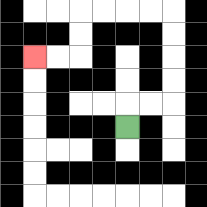{'start': '[5, 5]', 'end': '[1, 2]', 'path_directions': 'U,R,R,U,U,U,U,L,L,L,L,D,D,L,L', 'path_coordinates': '[[5, 5], [5, 4], [6, 4], [7, 4], [7, 3], [7, 2], [7, 1], [7, 0], [6, 0], [5, 0], [4, 0], [3, 0], [3, 1], [3, 2], [2, 2], [1, 2]]'}